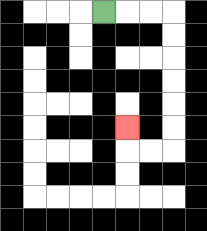{'start': '[4, 0]', 'end': '[5, 5]', 'path_directions': 'R,R,R,D,D,D,D,D,D,L,L,U', 'path_coordinates': '[[4, 0], [5, 0], [6, 0], [7, 0], [7, 1], [7, 2], [7, 3], [7, 4], [7, 5], [7, 6], [6, 6], [5, 6], [5, 5]]'}